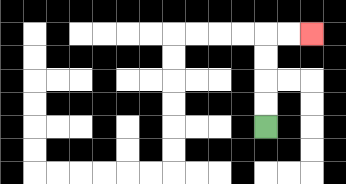{'start': '[11, 5]', 'end': '[13, 1]', 'path_directions': 'U,U,U,U,R,R', 'path_coordinates': '[[11, 5], [11, 4], [11, 3], [11, 2], [11, 1], [12, 1], [13, 1]]'}